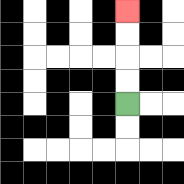{'start': '[5, 4]', 'end': '[5, 0]', 'path_directions': 'U,U,U,U', 'path_coordinates': '[[5, 4], [5, 3], [5, 2], [5, 1], [5, 0]]'}